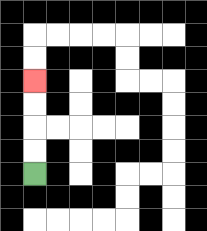{'start': '[1, 7]', 'end': '[1, 3]', 'path_directions': 'U,U,U,U', 'path_coordinates': '[[1, 7], [1, 6], [1, 5], [1, 4], [1, 3]]'}